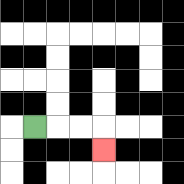{'start': '[1, 5]', 'end': '[4, 6]', 'path_directions': 'R,R,R,D', 'path_coordinates': '[[1, 5], [2, 5], [3, 5], [4, 5], [4, 6]]'}